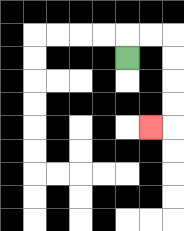{'start': '[5, 2]', 'end': '[6, 5]', 'path_directions': 'U,R,R,D,D,D,D,L', 'path_coordinates': '[[5, 2], [5, 1], [6, 1], [7, 1], [7, 2], [7, 3], [7, 4], [7, 5], [6, 5]]'}